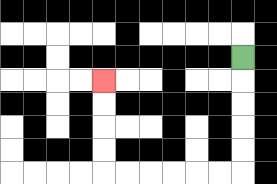{'start': '[10, 2]', 'end': '[4, 3]', 'path_directions': 'D,D,D,D,D,L,L,L,L,L,L,U,U,U,U', 'path_coordinates': '[[10, 2], [10, 3], [10, 4], [10, 5], [10, 6], [10, 7], [9, 7], [8, 7], [7, 7], [6, 7], [5, 7], [4, 7], [4, 6], [4, 5], [4, 4], [4, 3]]'}